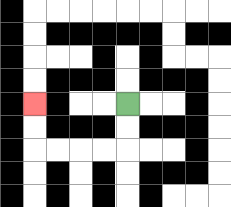{'start': '[5, 4]', 'end': '[1, 4]', 'path_directions': 'D,D,L,L,L,L,U,U', 'path_coordinates': '[[5, 4], [5, 5], [5, 6], [4, 6], [3, 6], [2, 6], [1, 6], [1, 5], [1, 4]]'}